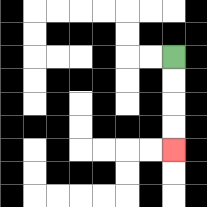{'start': '[7, 2]', 'end': '[7, 6]', 'path_directions': 'D,D,D,D', 'path_coordinates': '[[7, 2], [7, 3], [7, 4], [7, 5], [7, 6]]'}